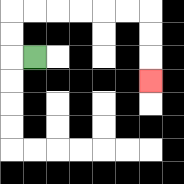{'start': '[1, 2]', 'end': '[6, 3]', 'path_directions': 'L,U,U,R,R,R,R,R,R,D,D,D', 'path_coordinates': '[[1, 2], [0, 2], [0, 1], [0, 0], [1, 0], [2, 0], [3, 0], [4, 0], [5, 0], [6, 0], [6, 1], [6, 2], [6, 3]]'}